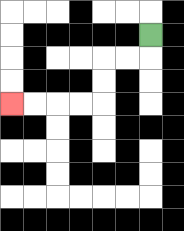{'start': '[6, 1]', 'end': '[0, 4]', 'path_directions': 'D,L,L,D,D,L,L,L,L', 'path_coordinates': '[[6, 1], [6, 2], [5, 2], [4, 2], [4, 3], [4, 4], [3, 4], [2, 4], [1, 4], [0, 4]]'}